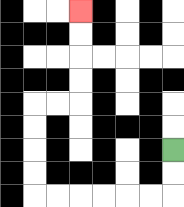{'start': '[7, 6]', 'end': '[3, 0]', 'path_directions': 'D,D,L,L,L,L,L,L,U,U,U,U,R,R,U,U,U,U', 'path_coordinates': '[[7, 6], [7, 7], [7, 8], [6, 8], [5, 8], [4, 8], [3, 8], [2, 8], [1, 8], [1, 7], [1, 6], [1, 5], [1, 4], [2, 4], [3, 4], [3, 3], [3, 2], [3, 1], [3, 0]]'}